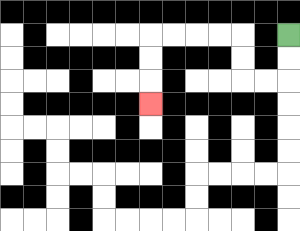{'start': '[12, 1]', 'end': '[6, 4]', 'path_directions': 'D,D,L,L,U,U,L,L,L,L,D,D,D', 'path_coordinates': '[[12, 1], [12, 2], [12, 3], [11, 3], [10, 3], [10, 2], [10, 1], [9, 1], [8, 1], [7, 1], [6, 1], [6, 2], [6, 3], [6, 4]]'}